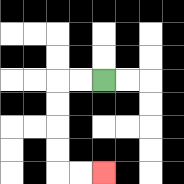{'start': '[4, 3]', 'end': '[4, 7]', 'path_directions': 'L,L,D,D,D,D,R,R', 'path_coordinates': '[[4, 3], [3, 3], [2, 3], [2, 4], [2, 5], [2, 6], [2, 7], [3, 7], [4, 7]]'}